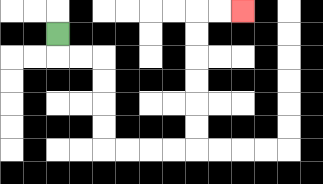{'start': '[2, 1]', 'end': '[10, 0]', 'path_directions': 'D,R,R,D,D,D,D,R,R,R,R,U,U,U,U,U,U,R,R', 'path_coordinates': '[[2, 1], [2, 2], [3, 2], [4, 2], [4, 3], [4, 4], [4, 5], [4, 6], [5, 6], [6, 6], [7, 6], [8, 6], [8, 5], [8, 4], [8, 3], [8, 2], [8, 1], [8, 0], [9, 0], [10, 0]]'}